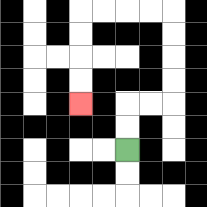{'start': '[5, 6]', 'end': '[3, 4]', 'path_directions': 'U,U,R,R,U,U,U,U,L,L,L,L,D,D,D,D', 'path_coordinates': '[[5, 6], [5, 5], [5, 4], [6, 4], [7, 4], [7, 3], [7, 2], [7, 1], [7, 0], [6, 0], [5, 0], [4, 0], [3, 0], [3, 1], [3, 2], [3, 3], [3, 4]]'}